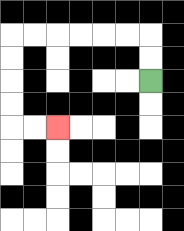{'start': '[6, 3]', 'end': '[2, 5]', 'path_directions': 'U,U,L,L,L,L,L,L,D,D,D,D,R,R', 'path_coordinates': '[[6, 3], [6, 2], [6, 1], [5, 1], [4, 1], [3, 1], [2, 1], [1, 1], [0, 1], [0, 2], [0, 3], [0, 4], [0, 5], [1, 5], [2, 5]]'}